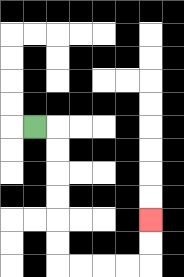{'start': '[1, 5]', 'end': '[6, 9]', 'path_directions': 'R,D,D,D,D,D,D,R,R,R,R,U,U', 'path_coordinates': '[[1, 5], [2, 5], [2, 6], [2, 7], [2, 8], [2, 9], [2, 10], [2, 11], [3, 11], [4, 11], [5, 11], [6, 11], [6, 10], [6, 9]]'}